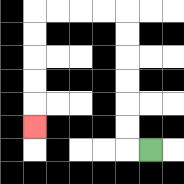{'start': '[6, 6]', 'end': '[1, 5]', 'path_directions': 'L,U,U,U,U,U,U,L,L,L,L,D,D,D,D,D', 'path_coordinates': '[[6, 6], [5, 6], [5, 5], [5, 4], [5, 3], [5, 2], [5, 1], [5, 0], [4, 0], [3, 0], [2, 0], [1, 0], [1, 1], [1, 2], [1, 3], [1, 4], [1, 5]]'}